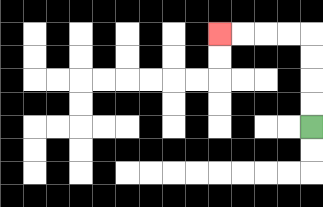{'start': '[13, 5]', 'end': '[9, 1]', 'path_directions': 'U,U,U,U,L,L,L,L', 'path_coordinates': '[[13, 5], [13, 4], [13, 3], [13, 2], [13, 1], [12, 1], [11, 1], [10, 1], [9, 1]]'}